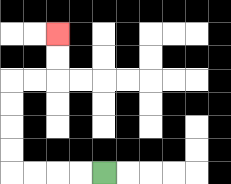{'start': '[4, 7]', 'end': '[2, 1]', 'path_directions': 'L,L,L,L,U,U,U,U,R,R,U,U', 'path_coordinates': '[[4, 7], [3, 7], [2, 7], [1, 7], [0, 7], [0, 6], [0, 5], [0, 4], [0, 3], [1, 3], [2, 3], [2, 2], [2, 1]]'}